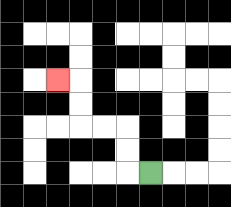{'start': '[6, 7]', 'end': '[2, 3]', 'path_directions': 'L,U,U,L,L,U,U,L', 'path_coordinates': '[[6, 7], [5, 7], [5, 6], [5, 5], [4, 5], [3, 5], [3, 4], [3, 3], [2, 3]]'}